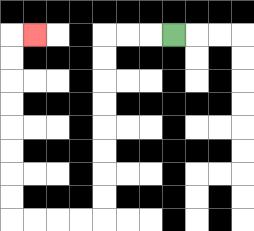{'start': '[7, 1]', 'end': '[1, 1]', 'path_directions': 'L,L,L,D,D,D,D,D,D,D,D,L,L,L,L,U,U,U,U,U,U,U,U,R', 'path_coordinates': '[[7, 1], [6, 1], [5, 1], [4, 1], [4, 2], [4, 3], [4, 4], [4, 5], [4, 6], [4, 7], [4, 8], [4, 9], [3, 9], [2, 9], [1, 9], [0, 9], [0, 8], [0, 7], [0, 6], [0, 5], [0, 4], [0, 3], [0, 2], [0, 1], [1, 1]]'}